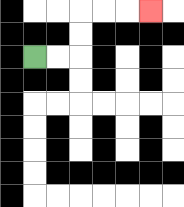{'start': '[1, 2]', 'end': '[6, 0]', 'path_directions': 'R,R,U,U,R,R,R', 'path_coordinates': '[[1, 2], [2, 2], [3, 2], [3, 1], [3, 0], [4, 0], [5, 0], [6, 0]]'}